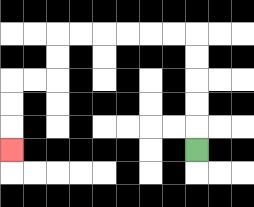{'start': '[8, 6]', 'end': '[0, 6]', 'path_directions': 'U,U,U,U,U,L,L,L,L,L,L,D,D,L,L,D,D,D', 'path_coordinates': '[[8, 6], [8, 5], [8, 4], [8, 3], [8, 2], [8, 1], [7, 1], [6, 1], [5, 1], [4, 1], [3, 1], [2, 1], [2, 2], [2, 3], [1, 3], [0, 3], [0, 4], [0, 5], [0, 6]]'}